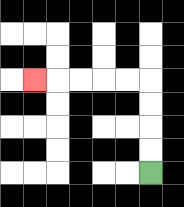{'start': '[6, 7]', 'end': '[1, 3]', 'path_directions': 'U,U,U,U,L,L,L,L,L', 'path_coordinates': '[[6, 7], [6, 6], [6, 5], [6, 4], [6, 3], [5, 3], [4, 3], [3, 3], [2, 3], [1, 3]]'}